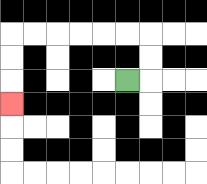{'start': '[5, 3]', 'end': '[0, 4]', 'path_directions': 'R,U,U,L,L,L,L,L,L,D,D,D', 'path_coordinates': '[[5, 3], [6, 3], [6, 2], [6, 1], [5, 1], [4, 1], [3, 1], [2, 1], [1, 1], [0, 1], [0, 2], [0, 3], [0, 4]]'}